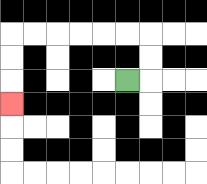{'start': '[5, 3]', 'end': '[0, 4]', 'path_directions': 'R,U,U,L,L,L,L,L,L,D,D,D', 'path_coordinates': '[[5, 3], [6, 3], [6, 2], [6, 1], [5, 1], [4, 1], [3, 1], [2, 1], [1, 1], [0, 1], [0, 2], [0, 3], [0, 4]]'}